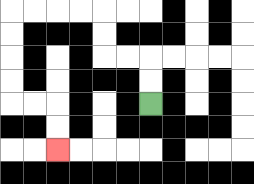{'start': '[6, 4]', 'end': '[2, 6]', 'path_directions': 'U,U,L,L,U,U,L,L,L,L,D,D,D,D,R,R,D,D', 'path_coordinates': '[[6, 4], [6, 3], [6, 2], [5, 2], [4, 2], [4, 1], [4, 0], [3, 0], [2, 0], [1, 0], [0, 0], [0, 1], [0, 2], [0, 3], [0, 4], [1, 4], [2, 4], [2, 5], [2, 6]]'}